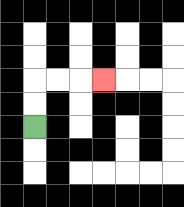{'start': '[1, 5]', 'end': '[4, 3]', 'path_directions': 'U,U,R,R,R', 'path_coordinates': '[[1, 5], [1, 4], [1, 3], [2, 3], [3, 3], [4, 3]]'}